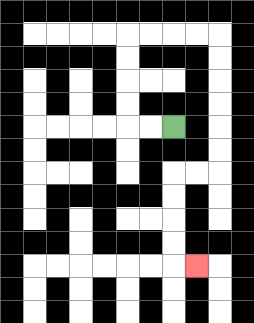{'start': '[7, 5]', 'end': '[8, 11]', 'path_directions': 'L,L,U,U,U,U,R,R,R,R,D,D,D,D,D,D,L,L,D,D,D,D,R', 'path_coordinates': '[[7, 5], [6, 5], [5, 5], [5, 4], [5, 3], [5, 2], [5, 1], [6, 1], [7, 1], [8, 1], [9, 1], [9, 2], [9, 3], [9, 4], [9, 5], [9, 6], [9, 7], [8, 7], [7, 7], [7, 8], [7, 9], [7, 10], [7, 11], [8, 11]]'}